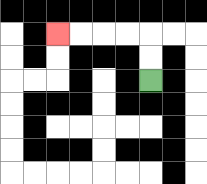{'start': '[6, 3]', 'end': '[2, 1]', 'path_directions': 'U,U,L,L,L,L', 'path_coordinates': '[[6, 3], [6, 2], [6, 1], [5, 1], [4, 1], [3, 1], [2, 1]]'}